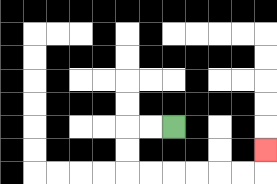{'start': '[7, 5]', 'end': '[11, 6]', 'path_directions': 'L,L,D,D,R,R,R,R,R,R,U', 'path_coordinates': '[[7, 5], [6, 5], [5, 5], [5, 6], [5, 7], [6, 7], [7, 7], [8, 7], [9, 7], [10, 7], [11, 7], [11, 6]]'}